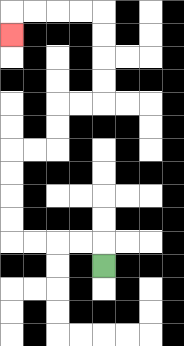{'start': '[4, 11]', 'end': '[0, 1]', 'path_directions': 'U,L,L,L,L,U,U,U,U,R,R,U,U,R,R,U,U,U,U,L,L,L,L,D', 'path_coordinates': '[[4, 11], [4, 10], [3, 10], [2, 10], [1, 10], [0, 10], [0, 9], [0, 8], [0, 7], [0, 6], [1, 6], [2, 6], [2, 5], [2, 4], [3, 4], [4, 4], [4, 3], [4, 2], [4, 1], [4, 0], [3, 0], [2, 0], [1, 0], [0, 0], [0, 1]]'}